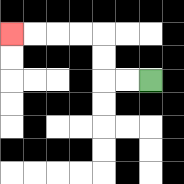{'start': '[6, 3]', 'end': '[0, 1]', 'path_directions': 'L,L,U,U,L,L,L,L', 'path_coordinates': '[[6, 3], [5, 3], [4, 3], [4, 2], [4, 1], [3, 1], [2, 1], [1, 1], [0, 1]]'}